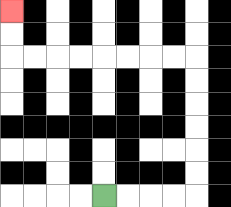{'start': '[4, 8]', 'end': '[0, 0]', 'path_directions': 'R,R,R,R,U,U,U,U,U,U,L,L,L,L,L,L,L,L,U,U', 'path_coordinates': '[[4, 8], [5, 8], [6, 8], [7, 8], [8, 8], [8, 7], [8, 6], [8, 5], [8, 4], [8, 3], [8, 2], [7, 2], [6, 2], [5, 2], [4, 2], [3, 2], [2, 2], [1, 2], [0, 2], [0, 1], [0, 0]]'}